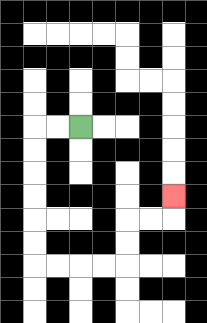{'start': '[3, 5]', 'end': '[7, 8]', 'path_directions': 'L,L,D,D,D,D,D,D,R,R,R,R,U,U,R,R,U', 'path_coordinates': '[[3, 5], [2, 5], [1, 5], [1, 6], [1, 7], [1, 8], [1, 9], [1, 10], [1, 11], [2, 11], [3, 11], [4, 11], [5, 11], [5, 10], [5, 9], [6, 9], [7, 9], [7, 8]]'}